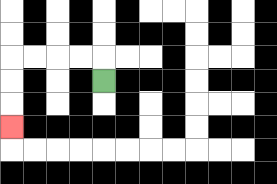{'start': '[4, 3]', 'end': '[0, 5]', 'path_directions': 'U,L,L,L,L,D,D,D', 'path_coordinates': '[[4, 3], [4, 2], [3, 2], [2, 2], [1, 2], [0, 2], [0, 3], [0, 4], [0, 5]]'}